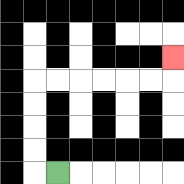{'start': '[2, 7]', 'end': '[7, 2]', 'path_directions': 'L,U,U,U,U,R,R,R,R,R,R,U', 'path_coordinates': '[[2, 7], [1, 7], [1, 6], [1, 5], [1, 4], [1, 3], [2, 3], [3, 3], [4, 3], [5, 3], [6, 3], [7, 3], [7, 2]]'}